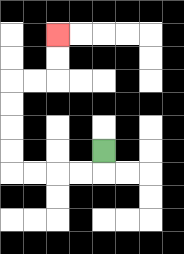{'start': '[4, 6]', 'end': '[2, 1]', 'path_directions': 'D,L,L,L,L,U,U,U,U,R,R,U,U', 'path_coordinates': '[[4, 6], [4, 7], [3, 7], [2, 7], [1, 7], [0, 7], [0, 6], [0, 5], [0, 4], [0, 3], [1, 3], [2, 3], [2, 2], [2, 1]]'}